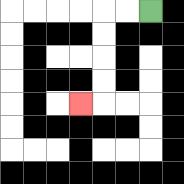{'start': '[6, 0]', 'end': '[3, 4]', 'path_directions': 'L,L,D,D,D,D,L', 'path_coordinates': '[[6, 0], [5, 0], [4, 0], [4, 1], [4, 2], [4, 3], [4, 4], [3, 4]]'}